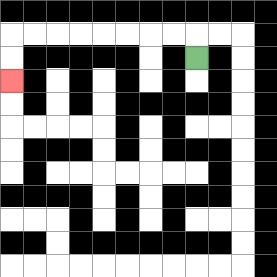{'start': '[8, 2]', 'end': '[0, 3]', 'path_directions': 'U,L,L,L,L,L,L,L,L,D,D', 'path_coordinates': '[[8, 2], [8, 1], [7, 1], [6, 1], [5, 1], [4, 1], [3, 1], [2, 1], [1, 1], [0, 1], [0, 2], [0, 3]]'}